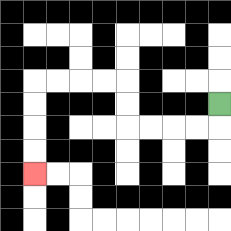{'start': '[9, 4]', 'end': '[1, 7]', 'path_directions': 'D,L,L,L,L,U,U,L,L,L,L,D,D,D,D', 'path_coordinates': '[[9, 4], [9, 5], [8, 5], [7, 5], [6, 5], [5, 5], [5, 4], [5, 3], [4, 3], [3, 3], [2, 3], [1, 3], [1, 4], [1, 5], [1, 6], [1, 7]]'}